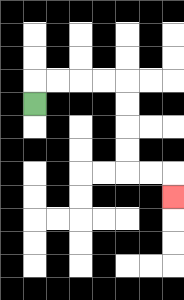{'start': '[1, 4]', 'end': '[7, 8]', 'path_directions': 'U,R,R,R,R,D,D,D,D,R,R,D', 'path_coordinates': '[[1, 4], [1, 3], [2, 3], [3, 3], [4, 3], [5, 3], [5, 4], [5, 5], [5, 6], [5, 7], [6, 7], [7, 7], [7, 8]]'}